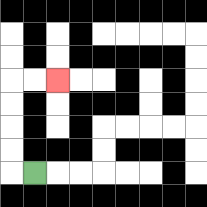{'start': '[1, 7]', 'end': '[2, 3]', 'path_directions': 'L,U,U,U,U,R,R', 'path_coordinates': '[[1, 7], [0, 7], [0, 6], [0, 5], [0, 4], [0, 3], [1, 3], [2, 3]]'}